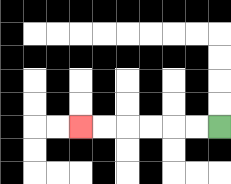{'start': '[9, 5]', 'end': '[3, 5]', 'path_directions': 'L,L,L,L,L,L', 'path_coordinates': '[[9, 5], [8, 5], [7, 5], [6, 5], [5, 5], [4, 5], [3, 5]]'}